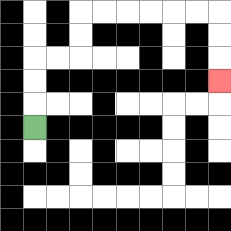{'start': '[1, 5]', 'end': '[9, 3]', 'path_directions': 'U,U,U,R,R,U,U,R,R,R,R,R,R,D,D,D', 'path_coordinates': '[[1, 5], [1, 4], [1, 3], [1, 2], [2, 2], [3, 2], [3, 1], [3, 0], [4, 0], [5, 0], [6, 0], [7, 0], [8, 0], [9, 0], [9, 1], [9, 2], [9, 3]]'}